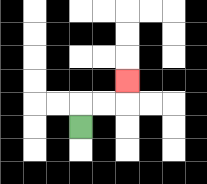{'start': '[3, 5]', 'end': '[5, 3]', 'path_directions': 'U,R,R,U', 'path_coordinates': '[[3, 5], [3, 4], [4, 4], [5, 4], [5, 3]]'}